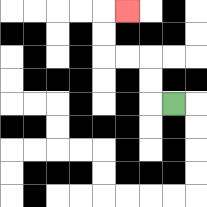{'start': '[7, 4]', 'end': '[5, 0]', 'path_directions': 'L,U,U,L,L,U,U,R', 'path_coordinates': '[[7, 4], [6, 4], [6, 3], [6, 2], [5, 2], [4, 2], [4, 1], [4, 0], [5, 0]]'}